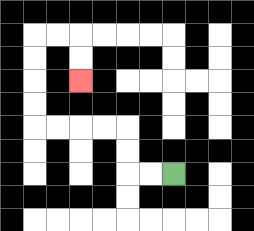{'start': '[7, 7]', 'end': '[3, 3]', 'path_directions': 'L,L,U,U,L,L,L,L,U,U,U,U,R,R,D,D', 'path_coordinates': '[[7, 7], [6, 7], [5, 7], [5, 6], [5, 5], [4, 5], [3, 5], [2, 5], [1, 5], [1, 4], [1, 3], [1, 2], [1, 1], [2, 1], [3, 1], [3, 2], [3, 3]]'}